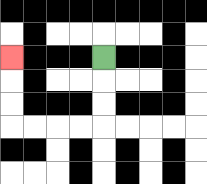{'start': '[4, 2]', 'end': '[0, 2]', 'path_directions': 'D,D,D,L,L,L,L,U,U,U', 'path_coordinates': '[[4, 2], [4, 3], [4, 4], [4, 5], [3, 5], [2, 5], [1, 5], [0, 5], [0, 4], [0, 3], [0, 2]]'}